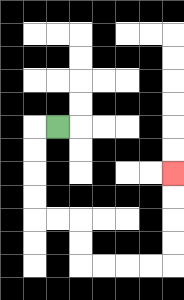{'start': '[2, 5]', 'end': '[7, 7]', 'path_directions': 'L,D,D,D,D,R,R,D,D,R,R,R,R,U,U,U,U', 'path_coordinates': '[[2, 5], [1, 5], [1, 6], [1, 7], [1, 8], [1, 9], [2, 9], [3, 9], [3, 10], [3, 11], [4, 11], [5, 11], [6, 11], [7, 11], [7, 10], [7, 9], [7, 8], [7, 7]]'}